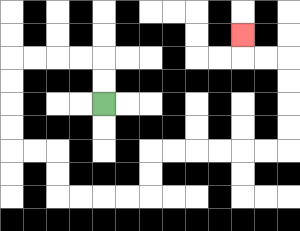{'start': '[4, 4]', 'end': '[10, 1]', 'path_directions': 'U,U,L,L,L,L,D,D,D,D,R,R,D,D,R,R,R,R,U,U,R,R,R,R,R,R,U,U,U,U,L,L,U', 'path_coordinates': '[[4, 4], [4, 3], [4, 2], [3, 2], [2, 2], [1, 2], [0, 2], [0, 3], [0, 4], [0, 5], [0, 6], [1, 6], [2, 6], [2, 7], [2, 8], [3, 8], [4, 8], [5, 8], [6, 8], [6, 7], [6, 6], [7, 6], [8, 6], [9, 6], [10, 6], [11, 6], [12, 6], [12, 5], [12, 4], [12, 3], [12, 2], [11, 2], [10, 2], [10, 1]]'}